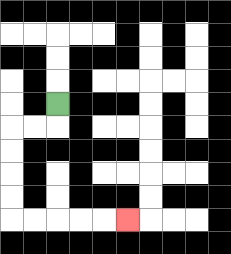{'start': '[2, 4]', 'end': '[5, 9]', 'path_directions': 'D,L,L,D,D,D,D,R,R,R,R,R', 'path_coordinates': '[[2, 4], [2, 5], [1, 5], [0, 5], [0, 6], [0, 7], [0, 8], [0, 9], [1, 9], [2, 9], [3, 9], [4, 9], [5, 9]]'}